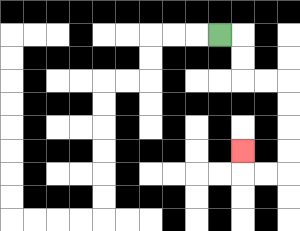{'start': '[9, 1]', 'end': '[10, 6]', 'path_directions': 'R,D,D,R,R,D,D,D,D,L,L,U', 'path_coordinates': '[[9, 1], [10, 1], [10, 2], [10, 3], [11, 3], [12, 3], [12, 4], [12, 5], [12, 6], [12, 7], [11, 7], [10, 7], [10, 6]]'}